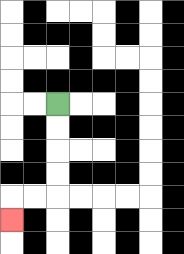{'start': '[2, 4]', 'end': '[0, 9]', 'path_directions': 'D,D,D,D,L,L,D', 'path_coordinates': '[[2, 4], [2, 5], [2, 6], [2, 7], [2, 8], [1, 8], [0, 8], [0, 9]]'}